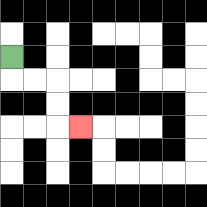{'start': '[0, 2]', 'end': '[3, 5]', 'path_directions': 'D,R,R,D,D,R', 'path_coordinates': '[[0, 2], [0, 3], [1, 3], [2, 3], [2, 4], [2, 5], [3, 5]]'}